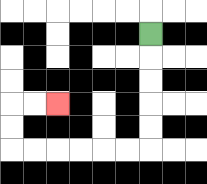{'start': '[6, 1]', 'end': '[2, 4]', 'path_directions': 'D,D,D,D,D,L,L,L,L,L,L,U,U,R,R', 'path_coordinates': '[[6, 1], [6, 2], [6, 3], [6, 4], [6, 5], [6, 6], [5, 6], [4, 6], [3, 6], [2, 6], [1, 6], [0, 6], [0, 5], [0, 4], [1, 4], [2, 4]]'}